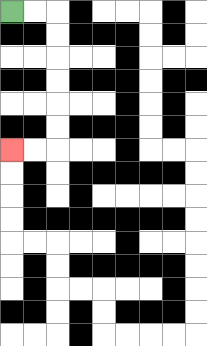{'start': '[0, 0]', 'end': '[0, 6]', 'path_directions': 'R,R,D,D,D,D,D,D,L,L', 'path_coordinates': '[[0, 0], [1, 0], [2, 0], [2, 1], [2, 2], [2, 3], [2, 4], [2, 5], [2, 6], [1, 6], [0, 6]]'}